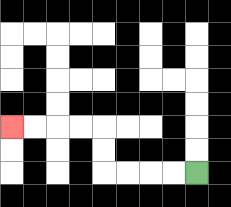{'start': '[8, 7]', 'end': '[0, 5]', 'path_directions': 'L,L,L,L,U,U,L,L,L,L', 'path_coordinates': '[[8, 7], [7, 7], [6, 7], [5, 7], [4, 7], [4, 6], [4, 5], [3, 5], [2, 5], [1, 5], [0, 5]]'}